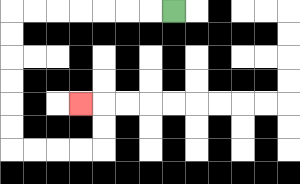{'start': '[7, 0]', 'end': '[3, 4]', 'path_directions': 'L,L,L,L,L,L,L,D,D,D,D,D,D,R,R,R,R,U,U,L', 'path_coordinates': '[[7, 0], [6, 0], [5, 0], [4, 0], [3, 0], [2, 0], [1, 0], [0, 0], [0, 1], [0, 2], [0, 3], [0, 4], [0, 5], [0, 6], [1, 6], [2, 6], [3, 6], [4, 6], [4, 5], [4, 4], [3, 4]]'}